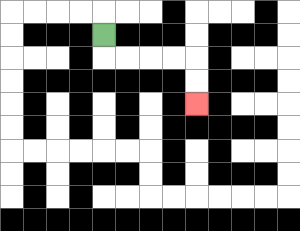{'start': '[4, 1]', 'end': '[8, 4]', 'path_directions': 'D,R,R,R,R,D,D', 'path_coordinates': '[[4, 1], [4, 2], [5, 2], [6, 2], [7, 2], [8, 2], [8, 3], [8, 4]]'}